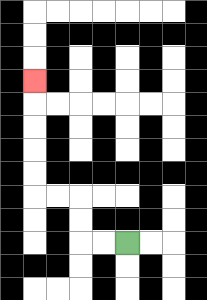{'start': '[5, 10]', 'end': '[1, 3]', 'path_directions': 'L,L,U,U,L,L,U,U,U,U,U', 'path_coordinates': '[[5, 10], [4, 10], [3, 10], [3, 9], [3, 8], [2, 8], [1, 8], [1, 7], [1, 6], [1, 5], [1, 4], [1, 3]]'}